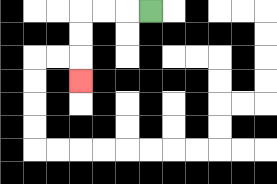{'start': '[6, 0]', 'end': '[3, 3]', 'path_directions': 'L,L,L,D,D,D', 'path_coordinates': '[[6, 0], [5, 0], [4, 0], [3, 0], [3, 1], [3, 2], [3, 3]]'}